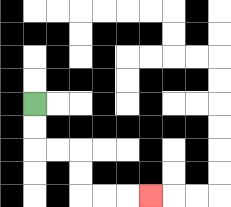{'start': '[1, 4]', 'end': '[6, 8]', 'path_directions': 'D,D,R,R,D,D,R,R,R', 'path_coordinates': '[[1, 4], [1, 5], [1, 6], [2, 6], [3, 6], [3, 7], [3, 8], [4, 8], [5, 8], [6, 8]]'}